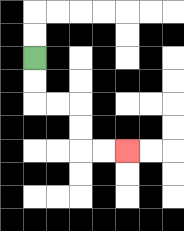{'start': '[1, 2]', 'end': '[5, 6]', 'path_directions': 'D,D,R,R,D,D,R,R', 'path_coordinates': '[[1, 2], [1, 3], [1, 4], [2, 4], [3, 4], [3, 5], [3, 6], [4, 6], [5, 6]]'}